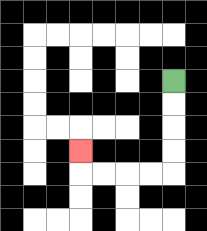{'start': '[7, 3]', 'end': '[3, 6]', 'path_directions': 'D,D,D,D,L,L,L,L,U', 'path_coordinates': '[[7, 3], [7, 4], [7, 5], [7, 6], [7, 7], [6, 7], [5, 7], [4, 7], [3, 7], [3, 6]]'}